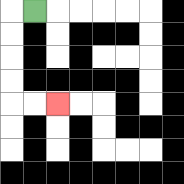{'start': '[1, 0]', 'end': '[2, 4]', 'path_directions': 'L,D,D,D,D,R,R', 'path_coordinates': '[[1, 0], [0, 0], [0, 1], [0, 2], [0, 3], [0, 4], [1, 4], [2, 4]]'}